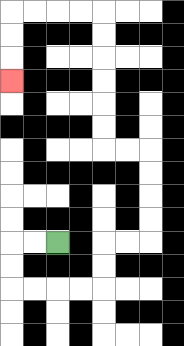{'start': '[2, 10]', 'end': '[0, 3]', 'path_directions': 'L,L,D,D,R,R,R,R,U,U,R,R,U,U,U,U,L,L,U,U,U,U,U,U,L,L,L,L,D,D,D', 'path_coordinates': '[[2, 10], [1, 10], [0, 10], [0, 11], [0, 12], [1, 12], [2, 12], [3, 12], [4, 12], [4, 11], [4, 10], [5, 10], [6, 10], [6, 9], [6, 8], [6, 7], [6, 6], [5, 6], [4, 6], [4, 5], [4, 4], [4, 3], [4, 2], [4, 1], [4, 0], [3, 0], [2, 0], [1, 0], [0, 0], [0, 1], [0, 2], [0, 3]]'}